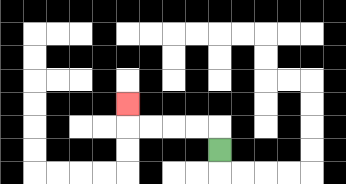{'start': '[9, 6]', 'end': '[5, 4]', 'path_directions': 'U,L,L,L,L,U', 'path_coordinates': '[[9, 6], [9, 5], [8, 5], [7, 5], [6, 5], [5, 5], [5, 4]]'}